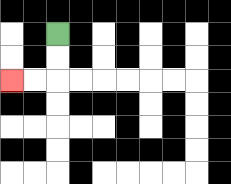{'start': '[2, 1]', 'end': '[0, 3]', 'path_directions': 'D,D,L,L', 'path_coordinates': '[[2, 1], [2, 2], [2, 3], [1, 3], [0, 3]]'}